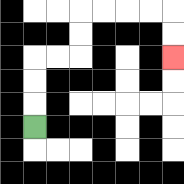{'start': '[1, 5]', 'end': '[7, 2]', 'path_directions': 'U,U,U,R,R,U,U,R,R,R,R,D,D', 'path_coordinates': '[[1, 5], [1, 4], [1, 3], [1, 2], [2, 2], [3, 2], [3, 1], [3, 0], [4, 0], [5, 0], [6, 0], [7, 0], [7, 1], [7, 2]]'}